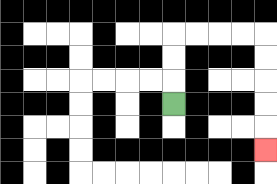{'start': '[7, 4]', 'end': '[11, 6]', 'path_directions': 'U,U,U,R,R,R,R,D,D,D,D,D', 'path_coordinates': '[[7, 4], [7, 3], [7, 2], [7, 1], [8, 1], [9, 1], [10, 1], [11, 1], [11, 2], [11, 3], [11, 4], [11, 5], [11, 6]]'}